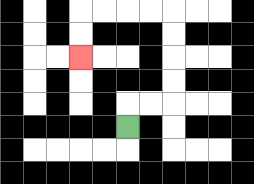{'start': '[5, 5]', 'end': '[3, 2]', 'path_directions': 'U,R,R,U,U,U,U,L,L,L,L,D,D', 'path_coordinates': '[[5, 5], [5, 4], [6, 4], [7, 4], [7, 3], [7, 2], [7, 1], [7, 0], [6, 0], [5, 0], [4, 0], [3, 0], [3, 1], [3, 2]]'}